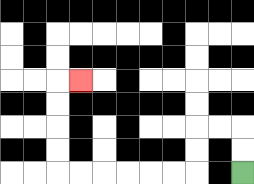{'start': '[10, 7]', 'end': '[3, 3]', 'path_directions': 'U,U,L,L,D,D,L,L,L,L,L,L,U,U,U,U,R', 'path_coordinates': '[[10, 7], [10, 6], [10, 5], [9, 5], [8, 5], [8, 6], [8, 7], [7, 7], [6, 7], [5, 7], [4, 7], [3, 7], [2, 7], [2, 6], [2, 5], [2, 4], [2, 3], [3, 3]]'}